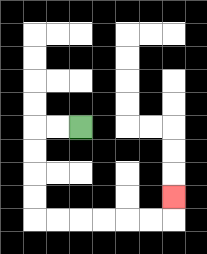{'start': '[3, 5]', 'end': '[7, 8]', 'path_directions': 'L,L,D,D,D,D,R,R,R,R,R,R,U', 'path_coordinates': '[[3, 5], [2, 5], [1, 5], [1, 6], [1, 7], [1, 8], [1, 9], [2, 9], [3, 9], [4, 9], [5, 9], [6, 9], [7, 9], [7, 8]]'}